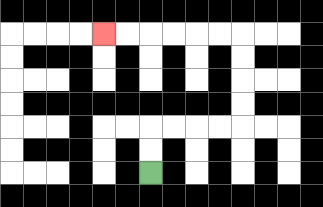{'start': '[6, 7]', 'end': '[4, 1]', 'path_directions': 'U,U,R,R,R,R,U,U,U,U,L,L,L,L,L,L', 'path_coordinates': '[[6, 7], [6, 6], [6, 5], [7, 5], [8, 5], [9, 5], [10, 5], [10, 4], [10, 3], [10, 2], [10, 1], [9, 1], [8, 1], [7, 1], [6, 1], [5, 1], [4, 1]]'}